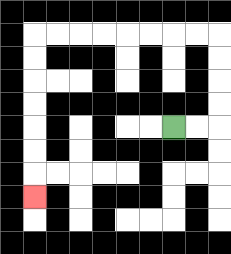{'start': '[7, 5]', 'end': '[1, 8]', 'path_directions': 'R,R,U,U,U,U,L,L,L,L,L,L,L,L,D,D,D,D,D,D,D', 'path_coordinates': '[[7, 5], [8, 5], [9, 5], [9, 4], [9, 3], [9, 2], [9, 1], [8, 1], [7, 1], [6, 1], [5, 1], [4, 1], [3, 1], [2, 1], [1, 1], [1, 2], [1, 3], [1, 4], [1, 5], [1, 6], [1, 7], [1, 8]]'}